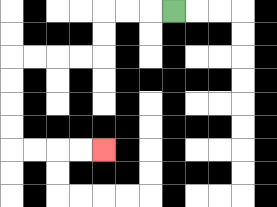{'start': '[7, 0]', 'end': '[4, 6]', 'path_directions': 'L,L,L,D,D,L,L,L,L,D,D,D,D,R,R,R,R', 'path_coordinates': '[[7, 0], [6, 0], [5, 0], [4, 0], [4, 1], [4, 2], [3, 2], [2, 2], [1, 2], [0, 2], [0, 3], [0, 4], [0, 5], [0, 6], [1, 6], [2, 6], [3, 6], [4, 6]]'}